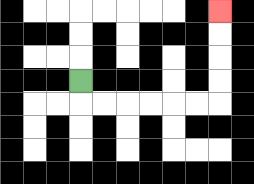{'start': '[3, 3]', 'end': '[9, 0]', 'path_directions': 'D,R,R,R,R,R,R,U,U,U,U', 'path_coordinates': '[[3, 3], [3, 4], [4, 4], [5, 4], [6, 4], [7, 4], [8, 4], [9, 4], [9, 3], [9, 2], [9, 1], [9, 0]]'}